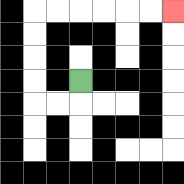{'start': '[3, 3]', 'end': '[7, 0]', 'path_directions': 'D,L,L,U,U,U,U,R,R,R,R,R,R', 'path_coordinates': '[[3, 3], [3, 4], [2, 4], [1, 4], [1, 3], [1, 2], [1, 1], [1, 0], [2, 0], [3, 0], [4, 0], [5, 0], [6, 0], [7, 0]]'}